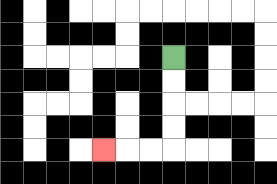{'start': '[7, 2]', 'end': '[4, 6]', 'path_directions': 'D,D,D,D,L,L,L', 'path_coordinates': '[[7, 2], [7, 3], [7, 4], [7, 5], [7, 6], [6, 6], [5, 6], [4, 6]]'}